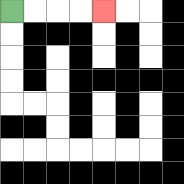{'start': '[0, 0]', 'end': '[4, 0]', 'path_directions': 'R,R,R,R', 'path_coordinates': '[[0, 0], [1, 0], [2, 0], [3, 0], [4, 0]]'}